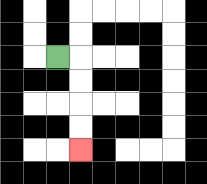{'start': '[2, 2]', 'end': '[3, 6]', 'path_directions': 'R,D,D,D,D', 'path_coordinates': '[[2, 2], [3, 2], [3, 3], [3, 4], [3, 5], [3, 6]]'}